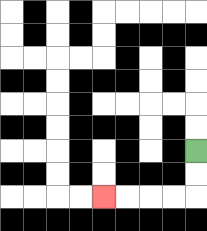{'start': '[8, 6]', 'end': '[4, 8]', 'path_directions': 'D,D,L,L,L,L', 'path_coordinates': '[[8, 6], [8, 7], [8, 8], [7, 8], [6, 8], [5, 8], [4, 8]]'}